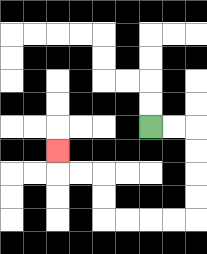{'start': '[6, 5]', 'end': '[2, 6]', 'path_directions': 'R,R,D,D,D,D,L,L,L,L,U,U,L,L,U', 'path_coordinates': '[[6, 5], [7, 5], [8, 5], [8, 6], [8, 7], [8, 8], [8, 9], [7, 9], [6, 9], [5, 9], [4, 9], [4, 8], [4, 7], [3, 7], [2, 7], [2, 6]]'}